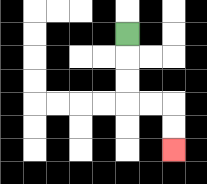{'start': '[5, 1]', 'end': '[7, 6]', 'path_directions': 'D,D,D,R,R,D,D', 'path_coordinates': '[[5, 1], [5, 2], [5, 3], [5, 4], [6, 4], [7, 4], [7, 5], [7, 6]]'}